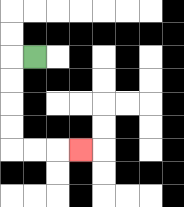{'start': '[1, 2]', 'end': '[3, 6]', 'path_directions': 'L,D,D,D,D,R,R,R', 'path_coordinates': '[[1, 2], [0, 2], [0, 3], [0, 4], [0, 5], [0, 6], [1, 6], [2, 6], [3, 6]]'}